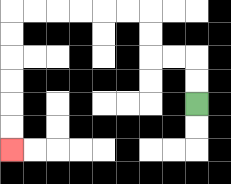{'start': '[8, 4]', 'end': '[0, 6]', 'path_directions': 'U,U,L,L,U,U,L,L,L,L,L,L,D,D,D,D,D,D', 'path_coordinates': '[[8, 4], [8, 3], [8, 2], [7, 2], [6, 2], [6, 1], [6, 0], [5, 0], [4, 0], [3, 0], [2, 0], [1, 0], [0, 0], [0, 1], [0, 2], [0, 3], [0, 4], [0, 5], [0, 6]]'}